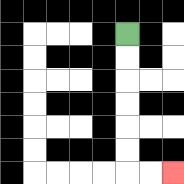{'start': '[5, 1]', 'end': '[7, 7]', 'path_directions': 'D,D,D,D,D,D,R,R', 'path_coordinates': '[[5, 1], [5, 2], [5, 3], [5, 4], [5, 5], [5, 6], [5, 7], [6, 7], [7, 7]]'}